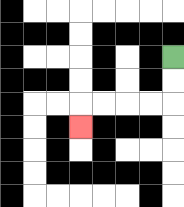{'start': '[7, 2]', 'end': '[3, 5]', 'path_directions': 'D,D,L,L,L,L,D', 'path_coordinates': '[[7, 2], [7, 3], [7, 4], [6, 4], [5, 4], [4, 4], [3, 4], [3, 5]]'}